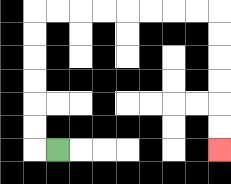{'start': '[2, 6]', 'end': '[9, 6]', 'path_directions': 'L,U,U,U,U,U,U,R,R,R,R,R,R,R,R,D,D,D,D,D,D', 'path_coordinates': '[[2, 6], [1, 6], [1, 5], [1, 4], [1, 3], [1, 2], [1, 1], [1, 0], [2, 0], [3, 0], [4, 0], [5, 0], [6, 0], [7, 0], [8, 0], [9, 0], [9, 1], [9, 2], [9, 3], [9, 4], [9, 5], [9, 6]]'}